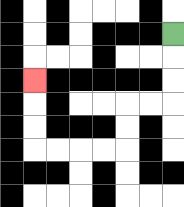{'start': '[7, 1]', 'end': '[1, 3]', 'path_directions': 'D,D,D,L,L,D,D,L,L,L,L,U,U,U', 'path_coordinates': '[[7, 1], [7, 2], [7, 3], [7, 4], [6, 4], [5, 4], [5, 5], [5, 6], [4, 6], [3, 6], [2, 6], [1, 6], [1, 5], [1, 4], [1, 3]]'}